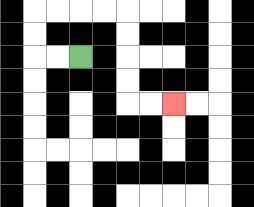{'start': '[3, 2]', 'end': '[7, 4]', 'path_directions': 'L,L,U,U,R,R,R,R,D,D,D,D,R,R', 'path_coordinates': '[[3, 2], [2, 2], [1, 2], [1, 1], [1, 0], [2, 0], [3, 0], [4, 0], [5, 0], [5, 1], [5, 2], [5, 3], [5, 4], [6, 4], [7, 4]]'}